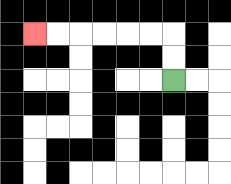{'start': '[7, 3]', 'end': '[1, 1]', 'path_directions': 'U,U,L,L,L,L,L,L', 'path_coordinates': '[[7, 3], [7, 2], [7, 1], [6, 1], [5, 1], [4, 1], [3, 1], [2, 1], [1, 1]]'}